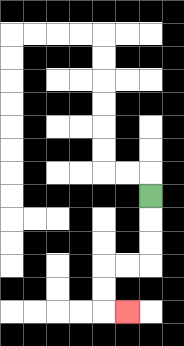{'start': '[6, 8]', 'end': '[5, 13]', 'path_directions': 'D,D,D,L,L,D,D,R', 'path_coordinates': '[[6, 8], [6, 9], [6, 10], [6, 11], [5, 11], [4, 11], [4, 12], [4, 13], [5, 13]]'}